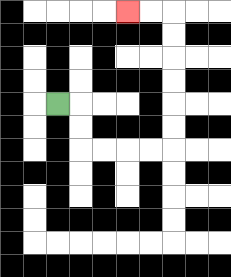{'start': '[2, 4]', 'end': '[5, 0]', 'path_directions': 'R,D,D,R,R,R,R,U,U,U,U,U,U,L,L', 'path_coordinates': '[[2, 4], [3, 4], [3, 5], [3, 6], [4, 6], [5, 6], [6, 6], [7, 6], [7, 5], [7, 4], [7, 3], [7, 2], [7, 1], [7, 0], [6, 0], [5, 0]]'}